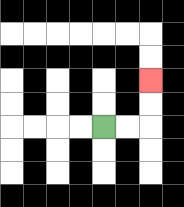{'start': '[4, 5]', 'end': '[6, 3]', 'path_directions': 'R,R,U,U', 'path_coordinates': '[[4, 5], [5, 5], [6, 5], [6, 4], [6, 3]]'}